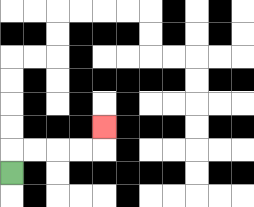{'start': '[0, 7]', 'end': '[4, 5]', 'path_directions': 'U,R,R,R,R,U', 'path_coordinates': '[[0, 7], [0, 6], [1, 6], [2, 6], [3, 6], [4, 6], [4, 5]]'}